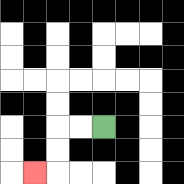{'start': '[4, 5]', 'end': '[1, 7]', 'path_directions': 'L,L,D,D,L', 'path_coordinates': '[[4, 5], [3, 5], [2, 5], [2, 6], [2, 7], [1, 7]]'}